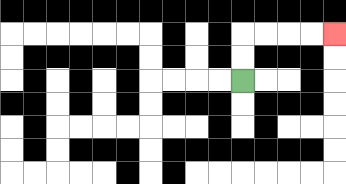{'start': '[10, 3]', 'end': '[14, 1]', 'path_directions': 'U,U,R,R,R,R', 'path_coordinates': '[[10, 3], [10, 2], [10, 1], [11, 1], [12, 1], [13, 1], [14, 1]]'}